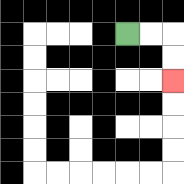{'start': '[5, 1]', 'end': '[7, 3]', 'path_directions': 'R,R,D,D', 'path_coordinates': '[[5, 1], [6, 1], [7, 1], [7, 2], [7, 3]]'}